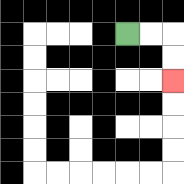{'start': '[5, 1]', 'end': '[7, 3]', 'path_directions': 'R,R,D,D', 'path_coordinates': '[[5, 1], [6, 1], [7, 1], [7, 2], [7, 3]]'}